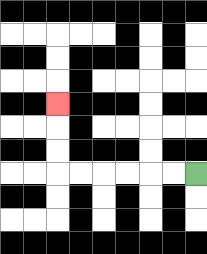{'start': '[8, 7]', 'end': '[2, 4]', 'path_directions': 'L,L,L,L,L,L,U,U,U', 'path_coordinates': '[[8, 7], [7, 7], [6, 7], [5, 7], [4, 7], [3, 7], [2, 7], [2, 6], [2, 5], [2, 4]]'}